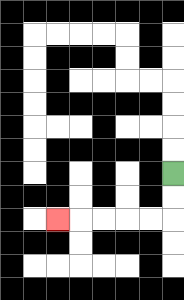{'start': '[7, 7]', 'end': '[2, 9]', 'path_directions': 'D,D,L,L,L,L,L', 'path_coordinates': '[[7, 7], [7, 8], [7, 9], [6, 9], [5, 9], [4, 9], [3, 9], [2, 9]]'}